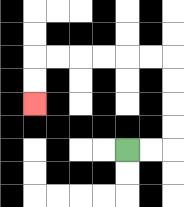{'start': '[5, 6]', 'end': '[1, 4]', 'path_directions': 'R,R,U,U,U,U,L,L,L,L,L,L,D,D', 'path_coordinates': '[[5, 6], [6, 6], [7, 6], [7, 5], [7, 4], [7, 3], [7, 2], [6, 2], [5, 2], [4, 2], [3, 2], [2, 2], [1, 2], [1, 3], [1, 4]]'}